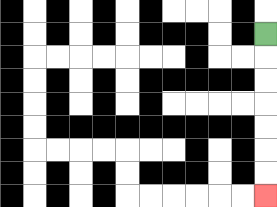{'start': '[11, 1]', 'end': '[11, 8]', 'path_directions': 'D,D,D,D,D,D,D', 'path_coordinates': '[[11, 1], [11, 2], [11, 3], [11, 4], [11, 5], [11, 6], [11, 7], [11, 8]]'}